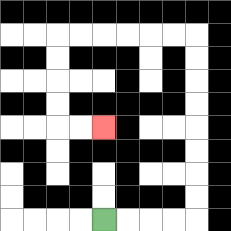{'start': '[4, 9]', 'end': '[4, 5]', 'path_directions': 'R,R,R,R,U,U,U,U,U,U,U,U,L,L,L,L,L,L,D,D,D,D,R,R', 'path_coordinates': '[[4, 9], [5, 9], [6, 9], [7, 9], [8, 9], [8, 8], [8, 7], [8, 6], [8, 5], [8, 4], [8, 3], [8, 2], [8, 1], [7, 1], [6, 1], [5, 1], [4, 1], [3, 1], [2, 1], [2, 2], [2, 3], [2, 4], [2, 5], [3, 5], [4, 5]]'}